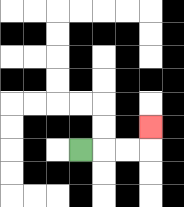{'start': '[3, 6]', 'end': '[6, 5]', 'path_directions': 'R,R,R,U', 'path_coordinates': '[[3, 6], [4, 6], [5, 6], [6, 6], [6, 5]]'}